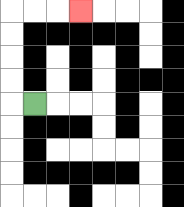{'start': '[1, 4]', 'end': '[3, 0]', 'path_directions': 'L,U,U,U,U,R,R,R', 'path_coordinates': '[[1, 4], [0, 4], [0, 3], [0, 2], [0, 1], [0, 0], [1, 0], [2, 0], [3, 0]]'}